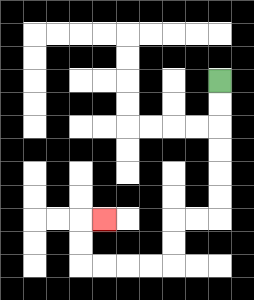{'start': '[9, 3]', 'end': '[4, 9]', 'path_directions': 'D,D,D,D,D,D,L,L,D,D,L,L,L,L,U,U,R', 'path_coordinates': '[[9, 3], [9, 4], [9, 5], [9, 6], [9, 7], [9, 8], [9, 9], [8, 9], [7, 9], [7, 10], [7, 11], [6, 11], [5, 11], [4, 11], [3, 11], [3, 10], [3, 9], [4, 9]]'}